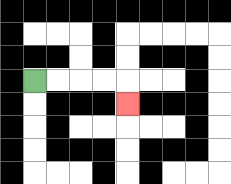{'start': '[1, 3]', 'end': '[5, 4]', 'path_directions': 'R,R,R,R,D', 'path_coordinates': '[[1, 3], [2, 3], [3, 3], [4, 3], [5, 3], [5, 4]]'}